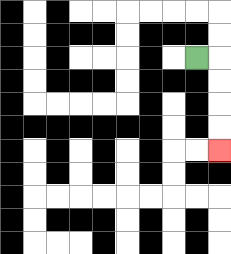{'start': '[8, 2]', 'end': '[9, 6]', 'path_directions': 'R,D,D,D,D', 'path_coordinates': '[[8, 2], [9, 2], [9, 3], [9, 4], [9, 5], [9, 6]]'}